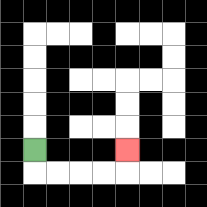{'start': '[1, 6]', 'end': '[5, 6]', 'path_directions': 'D,R,R,R,R,U', 'path_coordinates': '[[1, 6], [1, 7], [2, 7], [3, 7], [4, 7], [5, 7], [5, 6]]'}